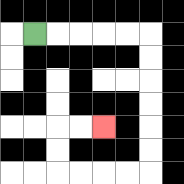{'start': '[1, 1]', 'end': '[4, 5]', 'path_directions': 'R,R,R,R,R,D,D,D,D,D,D,L,L,L,L,U,U,R,R', 'path_coordinates': '[[1, 1], [2, 1], [3, 1], [4, 1], [5, 1], [6, 1], [6, 2], [6, 3], [6, 4], [6, 5], [6, 6], [6, 7], [5, 7], [4, 7], [3, 7], [2, 7], [2, 6], [2, 5], [3, 5], [4, 5]]'}